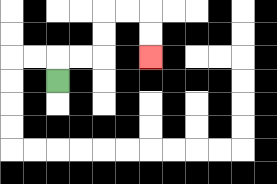{'start': '[2, 3]', 'end': '[6, 2]', 'path_directions': 'U,R,R,U,U,R,R,D,D', 'path_coordinates': '[[2, 3], [2, 2], [3, 2], [4, 2], [4, 1], [4, 0], [5, 0], [6, 0], [6, 1], [6, 2]]'}